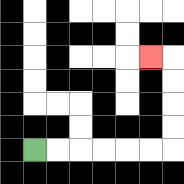{'start': '[1, 6]', 'end': '[6, 2]', 'path_directions': 'R,R,R,R,R,R,U,U,U,U,L', 'path_coordinates': '[[1, 6], [2, 6], [3, 6], [4, 6], [5, 6], [6, 6], [7, 6], [7, 5], [7, 4], [7, 3], [7, 2], [6, 2]]'}